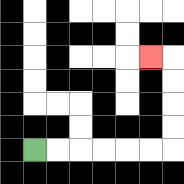{'start': '[1, 6]', 'end': '[6, 2]', 'path_directions': 'R,R,R,R,R,R,U,U,U,U,L', 'path_coordinates': '[[1, 6], [2, 6], [3, 6], [4, 6], [5, 6], [6, 6], [7, 6], [7, 5], [7, 4], [7, 3], [7, 2], [6, 2]]'}